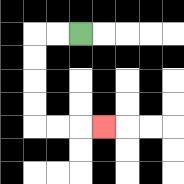{'start': '[3, 1]', 'end': '[4, 5]', 'path_directions': 'L,L,D,D,D,D,R,R,R', 'path_coordinates': '[[3, 1], [2, 1], [1, 1], [1, 2], [1, 3], [1, 4], [1, 5], [2, 5], [3, 5], [4, 5]]'}